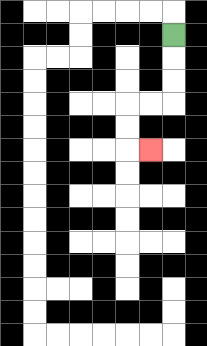{'start': '[7, 1]', 'end': '[6, 6]', 'path_directions': 'D,D,D,L,L,D,D,R', 'path_coordinates': '[[7, 1], [7, 2], [7, 3], [7, 4], [6, 4], [5, 4], [5, 5], [5, 6], [6, 6]]'}